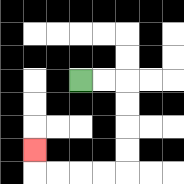{'start': '[3, 3]', 'end': '[1, 6]', 'path_directions': 'R,R,D,D,D,D,L,L,L,L,U', 'path_coordinates': '[[3, 3], [4, 3], [5, 3], [5, 4], [5, 5], [5, 6], [5, 7], [4, 7], [3, 7], [2, 7], [1, 7], [1, 6]]'}